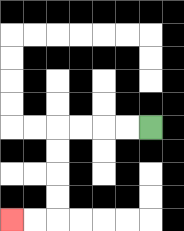{'start': '[6, 5]', 'end': '[0, 9]', 'path_directions': 'L,L,L,L,D,D,D,D,L,L', 'path_coordinates': '[[6, 5], [5, 5], [4, 5], [3, 5], [2, 5], [2, 6], [2, 7], [2, 8], [2, 9], [1, 9], [0, 9]]'}